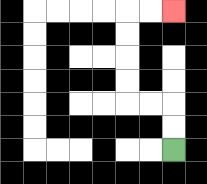{'start': '[7, 6]', 'end': '[7, 0]', 'path_directions': 'U,U,L,L,U,U,U,U,R,R', 'path_coordinates': '[[7, 6], [7, 5], [7, 4], [6, 4], [5, 4], [5, 3], [5, 2], [5, 1], [5, 0], [6, 0], [7, 0]]'}